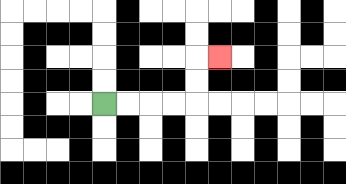{'start': '[4, 4]', 'end': '[9, 2]', 'path_directions': 'R,R,R,R,U,U,R', 'path_coordinates': '[[4, 4], [5, 4], [6, 4], [7, 4], [8, 4], [8, 3], [8, 2], [9, 2]]'}